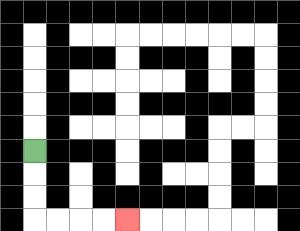{'start': '[1, 6]', 'end': '[5, 9]', 'path_directions': 'D,D,D,R,R,R,R', 'path_coordinates': '[[1, 6], [1, 7], [1, 8], [1, 9], [2, 9], [3, 9], [4, 9], [5, 9]]'}